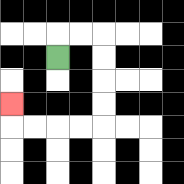{'start': '[2, 2]', 'end': '[0, 4]', 'path_directions': 'U,R,R,D,D,D,D,L,L,L,L,U', 'path_coordinates': '[[2, 2], [2, 1], [3, 1], [4, 1], [4, 2], [4, 3], [4, 4], [4, 5], [3, 5], [2, 5], [1, 5], [0, 5], [0, 4]]'}